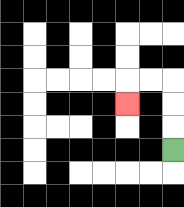{'start': '[7, 6]', 'end': '[5, 4]', 'path_directions': 'U,U,U,L,L,D', 'path_coordinates': '[[7, 6], [7, 5], [7, 4], [7, 3], [6, 3], [5, 3], [5, 4]]'}